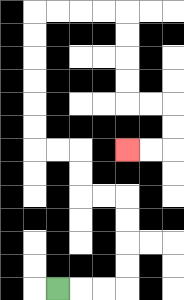{'start': '[2, 12]', 'end': '[5, 6]', 'path_directions': 'R,R,R,U,U,U,U,L,L,U,U,L,L,U,U,U,U,U,U,R,R,R,R,D,D,D,D,R,R,D,D,L,L', 'path_coordinates': '[[2, 12], [3, 12], [4, 12], [5, 12], [5, 11], [5, 10], [5, 9], [5, 8], [4, 8], [3, 8], [3, 7], [3, 6], [2, 6], [1, 6], [1, 5], [1, 4], [1, 3], [1, 2], [1, 1], [1, 0], [2, 0], [3, 0], [4, 0], [5, 0], [5, 1], [5, 2], [5, 3], [5, 4], [6, 4], [7, 4], [7, 5], [7, 6], [6, 6], [5, 6]]'}